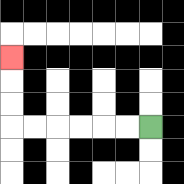{'start': '[6, 5]', 'end': '[0, 2]', 'path_directions': 'L,L,L,L,L,L,U,U,U', 'path_coordinates': '[[6, 5], [5, 5], [4, 5], [3, 5], [2, 5], [1, 5], [0, 5], [0, 4], [0, 3], [0, 2]]'}